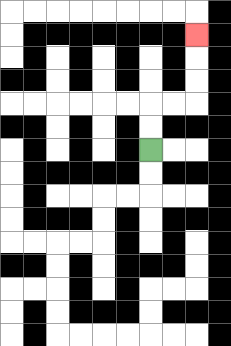{'start': '[6, 6]', 'end': '[8, 1]', 'path_directions': 'U,U,R,R,U,U,U', 'path_coordinates': '[[6, 6], [6, 5], [6, 4], [7, 4], [8, 4], [8, 3], [8, 2], [8, 1]]'}